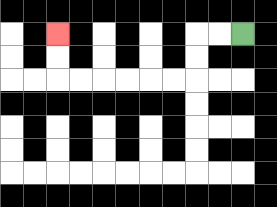{'start': '[10, 1]', 'end': '[2, 1]', 'path_directions': 'L,L,D,D,L,L,L,L,L,L,U,U', 'path_coordinates': '[[10, 1], [9, 1], [8, 1], [8, 2], [8, 3], [7, 3], [6, 3], [5, 3], [4, 3], [3, 3], [2, 3], [2, 2], [2, 1]]'}